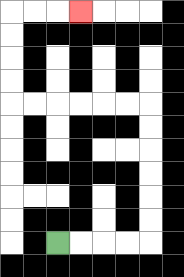{'start': '[2, 10]', 'end': '[3, 0]', 'path_directions': 'R,R,R,R,U,U,U,U,U,U,L,L,L,L,L,L,U,U,U,U,R,R,R', 'path_coordinates': '[[2, 10], [3, 10], [4, 10], [5, 10], [6, 10], [6, 9], [6, 8], [6, 7], [6, 6], [6, 5], [6, 4], [5, 4], [4, 4], [3, 4], [2, 4], [1, 4], [0, 4], [0, 3], [0, 2], [0, 1], [0, 0], [1, 0], [2, 0], [3, 0]]'}